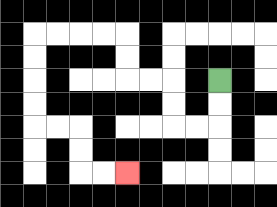{'start': '[9, 3]', 'end': '[5, 7]', 'path_directions': 'D,D,L,L,U,U,L,L,U,U,L,L,L,L,D,D,D,D,R,R,D,D,R,R', 'path_coordinates': '[[9, 3], [9, 4], [9, 5], [8, 5], [7, 5], [7, 4], [7, 3], [6, 3], [5, 3], [5, 2], [5, 1], [4, 1], [3, 1], [2, 1], [1, 1], [1, 2], [1, 3], [1, 4], [1, 5], [2, 5], [3, 5], [3, 6], [3, 7], [4, 7], [5, 7]]'}